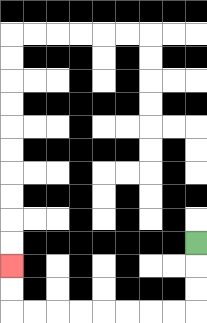{'start': '[8, 10]', 'end': '[0, 11]', 'path_directions': 'D,D,D,L,L,L,L,L,L,L,L,U,U', 'path_coordinates': '[[8, 10], [8, 11], [8, 12], [8, 13], [7, 13], [6, 13], [5, 13], [4, 13], [3, 13], [2, 13], [1, 13], [0, 13], [0, 12], [0, 11]]'}